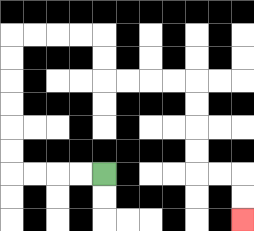{'start': '[4, 7]', 'end': '[10, 9]', 'path_directions': 'L,L,L,L,U,U,U,U,U,U,R,R,R,R,D,D,R,R,R,R,D,D,D,D,R,R,D,D', 'path_coordinates': '[[4, 7], [3, 7], [2, 7], [1, 7], [0, 7], [0, 6], [0, 5], [0, 4], [0, 3], [0, 2], [0, 1], [1, 1], [2, 1], [3, 1], [4, 1], [4, 2], [4, 3], [5, 3], [6, 3], [7, 3], [8, 3], [8, 4], [8, 5], [8, 6], [8, 7], [9, 7], [10, 7], [10, 8], [10, 9]]'}